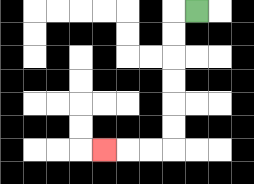{'start': '[8, 0]', 'end': '[4, 6]', 'path_directions': 'L,D,D,D,D,D,D,L,L,L', 'path_coordinates': '[[8, 0], [7, 0], [7, 1], [7, 2], [7, 3], [7, 4], [7, 5], [7, 6], [6, 6], [5, 6], [4, 6]]'}